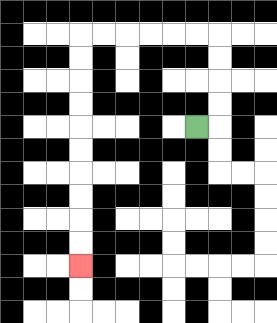{'start': '[8, 5]', 'end': '[3, 11]', 'path_directions': 'R,U,U,U,U,L,L,L,L,L,L,D,D,D,D,D,D,D,D,D,D', 'path_coordinates': '[[8, 5], [9, 5], [9, 4], [9, 3], [9, 2], [9, 1], [8, 1], [7, 1], [6, 1], [5, 1], [4, 1], [3, 1], [3, 2], [3, 3], [3, 4], [3, 5], [3, 6], [3, 7], [3, 8], [3, 9], [3, 10], [3, 11]]'}